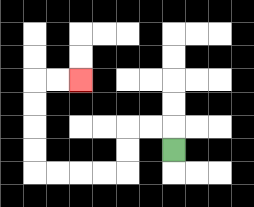{'start': '[7, 6]', 'end': '[3, 3]', 'path_directions': 'U,L,L,D,D,L,L,L,L,U,U,U,U,R,R', 'path_coordinates': '[[7, 6], [7, 5], [6, 5], [5, 5], [5, 6], [5, 7], [4, 7], [3, 7], [2, 7], [1, 7], [1, 6], [1, 5], [1, 4], [1, 3], [2, 3], [3, 3]]'}